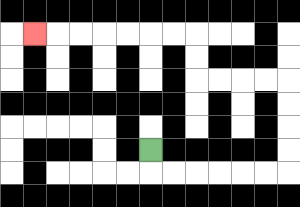{'start': '[6, 6]', 'end': '[1, 1]', 'path_directions': 'D,R,R,R,R,R,R,U,U,U,U,L,L,L,L,U,U,L,L,L,L,L,L,L', 'path_coordinates': '[[6, 6], [6, 7], [7, 7], [8, 7], [9, 7], [10, 7], [11, 7], [12, 7], [12, 6], [12, 5], [12, 4], [12, 3], [11, 3], [10, 3], [9, 3], [8, 3], [8, 2], [8, 1], [7, 1], [6, 1], [5, 1], [4, 1], [3, 1], [2, 1], [1, 1]]'}